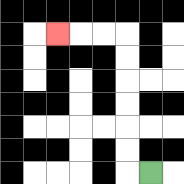{'start': '[6, 7]', 'end': '[2, 1]', 'path_directions': 'L,U,U,U,U,U,U,L,L,L', 'path_coordinates': '[[6, 7], [5, 7], [5, 6], [5, 5], [5, 4], [5, 3], [5, 2], [5, 1], [4, 1], [3, 1], [2, 1]]'}